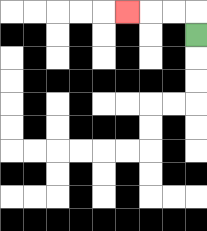{'start': '[8, 1]', 'end': '[5, 0]', 'path_directions': 'U,L,L,L', 'path_coordinates': '[[8, 1], [8, 0], [7, 0], [6, 0], [5, 0]]'}